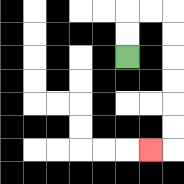{'start': '[5, 2]', 'end': '[6, 6]', 'path_directions': 'U,U,R,R,D,D,D,D,D,D,L', 'path_coordinates': '[[5, 2], [5, 1], [5, 0], [6, 0], [7, 0], [7, 1], [7, 2], [7, 3], [7, 4], [7, 5], [7, 6], [6, 6]]'}